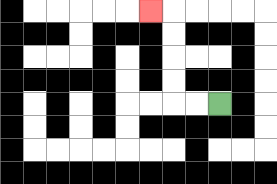{'start': '[9, 4]', 'end': '[6, 0]', 'path_directions': 'L,L,U,U,U,U,L', 'path_coordinates': '[[9, 4], [8, 4], [7, 4], [7, 3], [7, 2], [7, 1], [7, 0], [6, 0]]'}